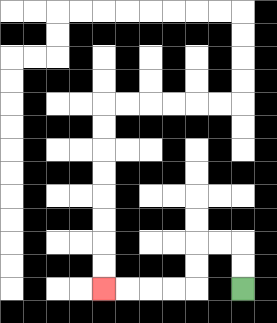{'start': '[10, 12]', 'end': '[4, 12]', 'path_directions': 'U,U,L,L,D,D,L,L,L,L', 'path_coordinates': '[[10, 12], [10, 11], [10, 10], [9, 10], [8, 10], [8, 11], [8, 12], [7, 12], [6, 12], [5, 12], [4, 12]]'}